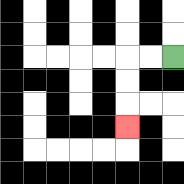{'start': '[7, 2]', 'end': '[5, 5]', 'path_directions': 'L,L,D,D,D', 'path_coordinates': '[[7, 2], [6, 2], [5, 2], [5, 3], [5, 4], [5, 5]]'}